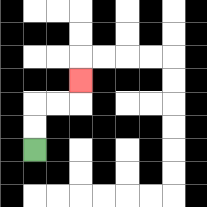{'start': '[1, 6]', 'end': '[3, 3]', 'path_directions': 'U,U,R,R,U', 'path_coordinates': '[[1, 6], [1, 5], [1, 4], [2, 4], [3, 4], [3, 3]]'}